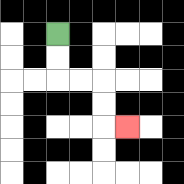{'start': '[2, 1]', 'end': '[5, 5]', 'path_directions': 'D,D,R,R,D,D,R', 'path_coordinates': '[[2, 1], [2, 2], [2, 3], [3, 3], [4, 3], [4, 4], [4, 5], [5, 5]]'}